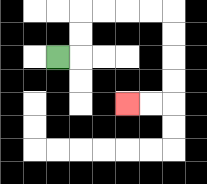{'start': '[2, 2]', 'end': '[5, 4]', 'path_directions': 'R,U,U,R,R,R,R,D,D,D,D,L,L', 'path_coordinates': '[[2, 2], [3, 2], [3, 1], [3, 0], [4, 0], [5, 0], [6, 0], [7, 0], [7, 1], [7, 2], [7, 3], [7, 4], [6, 4], [5, 4]]'}